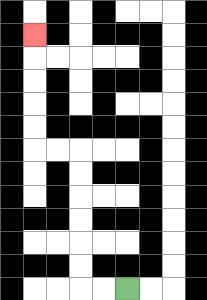{'start': '[5, 12]', 'end': '[1, 1]', 'path_directions': 'L,L,U,U,U,U,U,U,L,L,U,U,U,U,U', 'path_coordinates': '[[5, 12], [4, 12], [3, 12], [3, 11], [3, 10], [3, 9], [3, 8], [3, 7], [3, 6], [2, 6], [1, 6], [1, 5], [1, 4], [1, 3], [1, 2], [1, 1]]'}